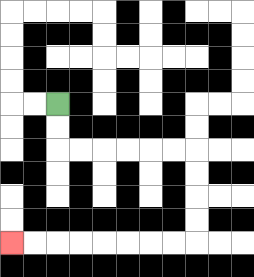{'start': '[2, 4]', 'end': '[0, 10]', 'path_directions': 'D,D,R,R,R,R,R,R,D,D,D,D,L,L,L,L,L,L,L,L', 'path_coordinates': '[[2, 4], [2, 5], [2, 6], [3, 6], [4, 6], [5, 6], [6, 6], [7, 6], [8, 6], [8, 7], [8, 8], [8, 9], [8, 10], [7, 10], [6, 10], [5, 10], [4, 10], [3, 10], [2, 10], [1, 10], [0, 10]]'}